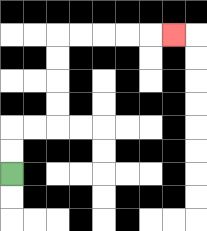{'start': '[0, 7]', 'end': '[7, 1]', 'path_directions': 'U,U,R,R,U,U,U,U,R,R,R,R,R', 'path_coordinates': '[[0, 7], [0, 6], [0, 5], [1, 5], [2, 5], [2, 4], [2, 3], [2, 2], [2, 1], [3, 1], [4, 1], [5, 1], [6, 1], [7, 1]]'}